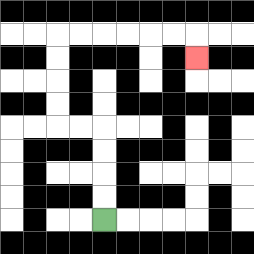{'start': '[4, 9]', 'end': '[8, 2]', 'path_directions': 'U,U,U,U,L,L,U,U,U,U,R,R,R,R,R,R,D', 'path_coordinates': '[[4, 9], [4, 8], [4, 7], [4, 6], [4, 5], [3, 5], [2, 5], [2, 4], [2, 3], [2, 2], [2, 1], [3, 1], [4, 1], [5, 1], [6, 1], [7, 1], [8, 1], [8, 2]]'}